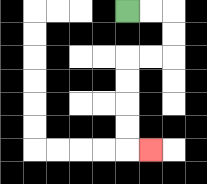{'start': '[5, 0]', 'end': '[6, 6]', 'path_directions': 'R,R,D,D,L,L,D,D,D,D,R', 'path_coordinates': '[[5, 0], [6, 0], [7, 0], [7, 1], [7, 2], [6, 2], [5, 2], [5, 3], [5, 4], [5, 5], [5, 6], [6, 6]]'}